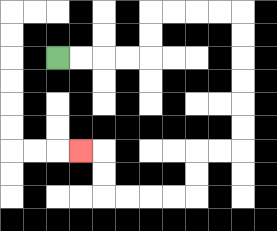{'start': '[2, 2]', 'end': '[3, 6]', 'path_directions': 'R,R,R,R,U,U,R,R,R,R,D,D,D,D,D,D,L,L,D,D,L,L,L,L,U,U,L', 'path_coordinates': '[[2, 2], [3, 2], [4, 2], [5, 2], [6, 2], [6, 1], [6, 0], [7, 0], [8, 0], [9, 0], [10, 0], [10, 1], [10, 2], [10, 3], [10, 4], [10, 5], [10, 6], [9, 6], [8, 6], [8, 7], [8, 8], [7, 8], [6, 8], [5, 8], [4, 8], [4, 7], [4, 6], [3, 6]]'}